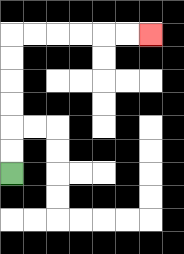{'start': '[0, 7]', 'end': '[6, 1]', 'path_directions': 'U,U,U,U,U,U,R,R,R,R,R,R', 'path_coordinates': '[[0, 7], [0, 6], [0, 5], [0, 4], [0, 3], [0, 2], [0, 1], [1, 1], [2, 1], [3, 1], [4, 1], [5, 1], [6, 1]]'}